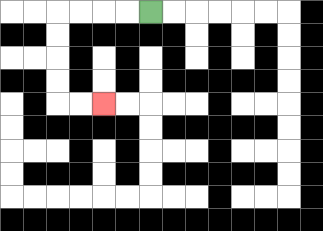{'start': '[6, 0]', 'end': '[4, 4]', 'path_directions': 'L,L,L,L,D,D,D,D,R,R', 'path_coordinates': '[[6, 0], [5, 0], [4, 0], [3, 0], [2, 0], [2, 1], [2, 2], [2, 3], [2, 4], [3, 4], [4, 4]]'}